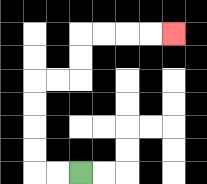{'start': '[3, 7]', 'end': '[7, 1]', 'path_directions': 'L,L,U,U,U,U,R,R,U,U,R,R,R,R', 'path_coordinates': '[[3, 7], [2, 7], [1, 7], [1, 6], [1, 5], [1, 4], [1, 3], [2, 3], [3, 3], [3, 2], [3, 1], [4, 1], [5, 1], [6, 1], [7, 1]]'}